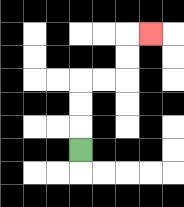{'start': '[3, 6]', 'end': '[6, 1]', 'path_directions': 'U,U,U,R,R,U,U,R', 'path_coordinates': '[[3, 6], [3, 5], [3, 4], [3, 3], [4, 3], [5, 3], [5, 2], [5, 1], [6, 1]]'}